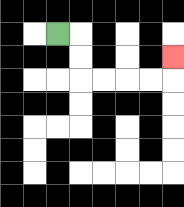{'start': '[2, 1]', 'end': '[7, 2]', 'path_directions': 'R,D,D,R,R,R,R,U', 'path_coordinates': '[[2, 1], [3, 1], [3, 2], [3, 3], [4, 3], [5, 3], [6, 3], [7, 3], [7, 2]]'}